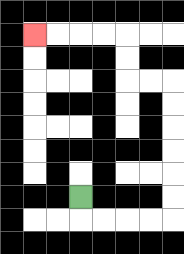{'start': '[3, 8]', 'end': '[1, 1]', 'path_directions': 'D,R,R,R,R,U,U,U,U,U,U,L,L,U,U,L,L,L,L', 'path_coordinates': '[[3, 8], [3, 9], [4, 9], [5, 9], [6, 9], [7, 9], [7, 8], [7, 7], [7, 6], [7, 5], [7, 4], [7, 3], [6, 3], [5, 3], [5, 2], [5, 1], [4, 1], [3, 1], [2, 1], [1, 1]]'}